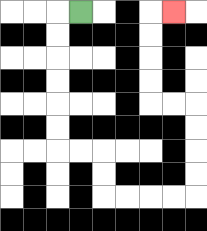{'start': '[3, 0]', 'end': '[7, 0]', 'path_directions': 'L,D,D,D,D,D,D,R,R,D,D,R,R,R,R,U,U,U,U,L,L,U,U,U,U,R', 'path_coordinates': '[[3, 0], [2, 0], [2, 1], [2, 2], [2, 3], [2, 4], [2, 5], [2, 6], [3, 6], [4, 6], [4, 7], [4, 8], [5, 8], [6, 8], [7, 8], [8, 8], [8, 7], [8, 6], [8, 5], [8, 4], [7, 4], [6, 4], [6, 3], [6, 2], [6, 1], [6, 0], [7, 0]]'}